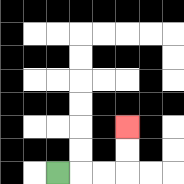{'start': '[2, 7]', 'end': '[5, 5]', 'path_directions': 'R,R,R,U,U', 'path_coordinates': '[[2, 7], [3, 7], [4, 7], [5, 7], [5, 6], [5, 5]]'}